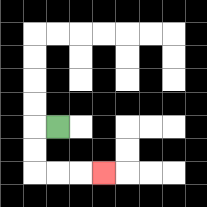{'start': '[2, 5]', 'end': '[4, 7]', 'path_directions': 'L,D,D,R,R,R', 'path_coordinates': '[[2, 5], [1, 5], [1, 6], [1, 7], [2, 7], [3, 7], [4, 7]]'}